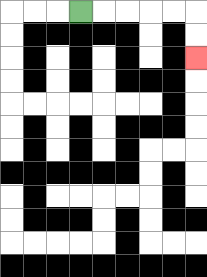{'start': '[3, 0]', 'end': '[8, 2]', 'path_directions': 'R,R,R,R,R,D,D', 'path_coordinates': '[[3, 0], [4, 0], [5, 0], [6, 0], [7, 0], [8, 0], [8, 1], [8, 2]]'}